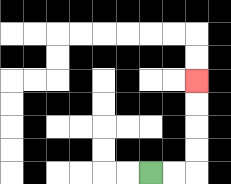{'start': '[6, 7]', 'end': '[8, 3]', 'path_directions': 'R,R,U,U,U,U', 'path_coordinates': '[[6, 7], [7, 7], [8, 7], [8, 6], [8, 5], [8, 4], [8, 3]]'}